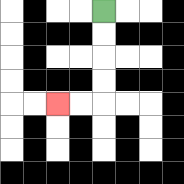{'start': '[4, 0]', 'end': '[2, 4]', 'path_directions': 'D,D,D,D,L,L', 'path_coordinates': '[[4, 0], [4, 1], [4, 2], [4, 3], [4, 4], [3, 4], [2, 4]]'}